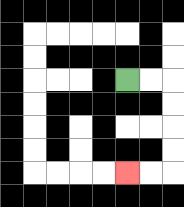{'start': '[5, 3]', 'end': '[5, 7]', 'path_directions': 'R,R,D,D,D,D,L,L', 'path_coordinates': '[[5, 3], [6, 3], [7, 3], [7, 4], [7, 5], [7, 6], [7, 7], [6, 7], [5, 7]]'}